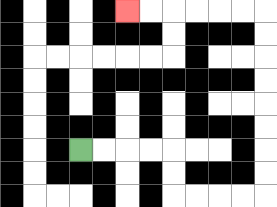{'start': '[3, 6]', 'end': '[5, 0]', 'path_directions': 'R,R,R,R,D,D,R,R,R,R,U,U,U,U,U,U,U,U,L,L,L,L,L,L', 'path_coordinates': '[[3, 6], [4, 6], [5, 6], [6, 6], [7, 6], [7, 7], [7, 8], [8, 8], [9, 8], [10, 8], [11, 8], [11, 7], [11, 6], [11, 5], [11, 4], [11, 3], [11, 2], [11, 1], [11, 0], [10, 0], [9, 0], [8, 0], [7, 0], [6, 0], [5, 0]]'}